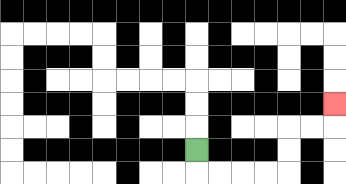{'start': '[8, 6]', 'end': '[14, 4]', 'path_directions': 'D,R,R,R,R,U,U,R,R,U', 'path_coordinates': '[[8, 6], [8, 7], [9, 7], [10, 7], [11, 7], [12, 7], [12, 6], [12, 5], [13, 5], [14, 5], [14, 4]]'}